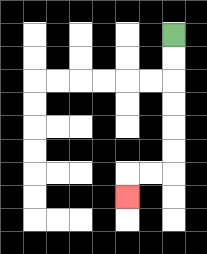{'start': '[7, 1]', 'end': '[5, 8]', 'path_directions': 'D,D,D,D,D,D,L,L,D', 'path_coordinates': '[[7, 1], [7, 2], [7, 3], [7, 4], [7, 5], [7, 6], [7, 7], [6, 7], [5, 7], [5, 8]]'}